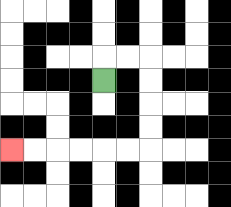{'start': '[4, 3]', 'end': '[0, 6]', 'path_directions': 'U,R,R,D,D,D,D,L,L,L,L,L,L', 'path_coordinates': '[[4, 3], [4, 2], [5, 2], [6, 2], [6, 3], [6, 4], [6, 5], [6, 6], [5, 6], [4, 6], [3, 6], [2, 6], [1, 6], [0, 6]]'}